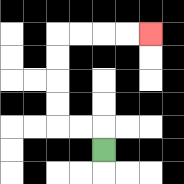{'start': '[4, 6]', 'end': '[6, 1]', 'path_directions': 'U,L,L,U,U,U,U,R,R,R,R', 'path_coordinates': '[[4, 6], [4, 5], [3, 5], [2, 5], [2, 4], [2, 3], [2, 2], [2, 1], [3, 1], [4, 1], [5, 1], [6, 1]]'}